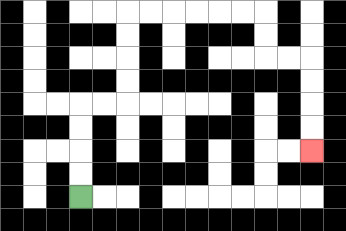{'start': '[3, 8]', 'end': '[13, 6]', 'path_directions': 'U,U,U,U,R,R,U,U,U,U,R,R,R,R,R,R,D,D,R,R,D,D,D,D', 'path_coordinates': '[[3, 8], [3, 7], [3, 6], [3, 5], [3, 4], [4, 4], [5, 4], [5, 3], [5, 2], [5, 1], [5, 0], [6, 0], [7, 0], [8, 0], [9, 0], [10, 0], [11, 0], [11, 1], [11, 2], [12, 2], [13, 2], [13, 3], [13, 4], [13, 5], [13, 6]]'}